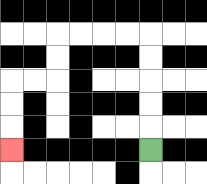{'start': '[6, 6]', 'end': '[0, 6]', 'path_directions': 'U,U,U,U,U,L,L,L,L,D,D,L,L,D,D,D', 'path_coordinates': '[[6, 6], [6, 5], [6, 4], [6, 3], [6, 2], [6, 1], [5, 1], [4, 1], [3, 1], [2, 1], [2, 2], [2, 3], [1, 3], [0, 3], [0, 4], [0, 5], [0, 6]]'}